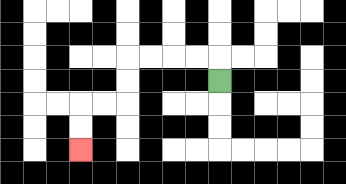{'start': '[9, 3]', 'end': '[3, 6]', 'path_directions': 'U,L,L,L,L,D,D,L,L,D,D', 'path_coordinates': '[[9, 3], [9, 2], [8, 2], [7, 2], [6, 2], [5, 2], [5, 3], [5, 4], [4, 4], [3, 4], [3, 5], [3, 6]]'}